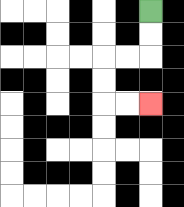{'start': '[6, 0]', 'end': '[6, 4]', 'path_directions': 'D,D,L,L,D,D,R,R', 'path_coordinates': '[[6, 0], [6, 1], [6, 2], [5, 2], [4, 2], [4, 3], [4, 4], [5, 4], [6, 4]]'}